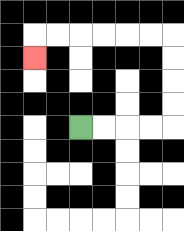{'start': '[3, 5]', 'end': '[1, 2]', 'path_directions': 'R,R,R,R,U,U,U,U,L,L,L,L,L,L,D', 'path_coordinates': '[[3, 5], [4, 5], [5, 5], [6, 5], [7, 5], [7, 4], [7, 3], [7, 2], [7, 1], [6, 1], [5, 1], [4, 1], [3, 1], [2, 1], [1, 1], [1, 2]]'}